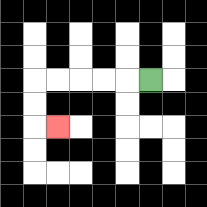{'start': '[6, 3]', 'end': '[2, 5]', 'path_directions': 'L,L,L,L,L,D,D,R', 'path_coordinates': '[[6, 3], [5, 3], [4, 3], [3, 3], [2, 3], [1, 3], [1, 4], [1, 5], [2, 5]]'}